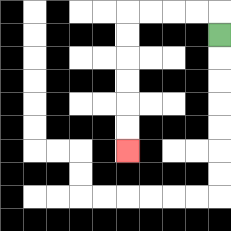{'start': '[9, 1]', 'end': '[5, 6]', 'path_directions': 'U,L,L,L,L,D,D,D,D,D,D', 'path_coordinates': '[[9, 1], [9, 0], [8, 0], [7, 0], [6, 0], [5, 0], [5, 1], [5, 2], [5, 3], [5, 4], [5, 5], [5, 6]]'}